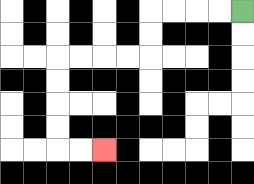{'start': '[10, 0]', 'end': '[4, 6]', 'path_directions': 'L,L,L,L,D,D,L,L,L,L,D,D,D,D,R,R', 'path_coordinates': '[[10, 0], [9, 0], [8, 0], [7, 0], [6, 0], [6, 1], [6, 2], [5, 2], [4, 2], [3, 2], [2, 2], [2, 3], [2, 4], [2, 5], [2, 6], [3, 6], [4, 6]]'}